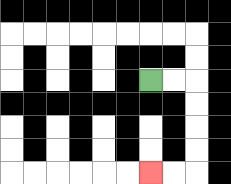{'start': '[6, 3]', 'end': '[6, 7]', 'path_directions': 'R,R,D,D,D,D,L,L', 'path_coordinates': '[[6, 3], [7, 3], [8, 3], [8, 4], [8, 5], [8, 6], [8, 7], [7, 7], [6, 7]]'}